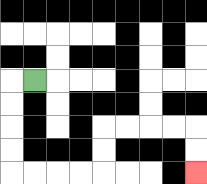{'start': '[1, 3]', 'end': '[8, 7]', 'path_directions': 'L,D,D,D,D,R,R,R,R,U,U,R,R,R,R,D,D', 'path_coordinates': '[[1, 3], [0, 3], [0, 4], [0, 5], [0, 6], [0, 7], [1, 7], [2, 7], [3, 7], [4, 7], [4, 6], [4, 5], [5, 5], [6, 5], [7, 5], [8, 5], [8, 6], [8, 7]]'}